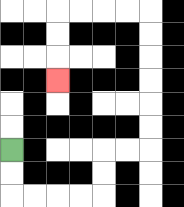{'start': '[0, 6]', 'end': '[2, 3]', 'path_directions': 'D,D,R,R,R,R,U,U,R,R,U,U,U,U,U,U,L,L,L,L,D,D,D', 'path_coordinates': '[[0, 6], [0, 7], [0, 8], [1, 8], [2, 8], [3, 8], [4, 8], [4, 7], [4, 6], [5, 6], [6, 6], [6, 5], [6, 4], [6, 3], [6, 2], [6, 1], [6, 0], [5, 0], [4, 0], [3, 0], [2, 0], [2, 1], [2, 2], [2, 3]]'}